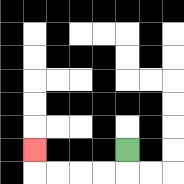{'start': '[5, 6]', 'end': '[1, 6]', 'path_directions': 'D,L,L,L,L,U', 'path_coordinates': '[[5, 6], [5, 7], [4, 7], [3, 7], [2, 7], [1, 7], [1, 6]]'}